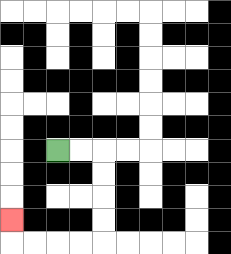{'start': '[2, 6]', 'end': '[0, 9]', 'path_directions': 'R,R,D,D,D,D,L,L,L,L,U', 'path_coordinates': '[[2, 6], [3, 6], [4, 6], [4, 7], [4, 8], [4, 9], [4, 10], [3, 10], [2, 10], [1, 10], [0, 10], [0, 9]]'}